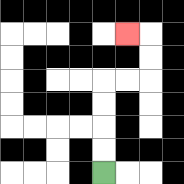{'start': '[4, 7]', 'end': '[5, 1]', 'path_directions': 'U,U,U,U,R,R,U,U,L', 'path_coordinates': '[[4, 7], [4, 6], [4, 5], [4, 4], [4, 3], [5, 3], [6, 3], [6, 2], [6, 1], [5, 1]]'}